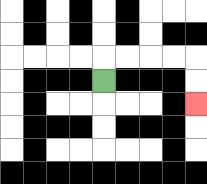{'start': '[4, 3]', 'end': '[8, 4]', 'path_directions': 'U,R,R,R,R,D,D', 'path_coordinates': '[[4, 3], [4, 2], [5, 2], [6, 2], [7, 2], [8, 2], [8, 3], [8, 4]]'}